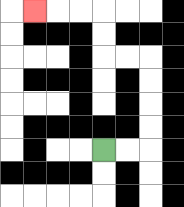{'start': '[4, 6]', 'end': '[1, 0]', 'path_directions': 'R,R,U,U,U,U,L,L,U,U,L,L,L', 'path_coordinates': '[[4, 6], [5, 6], [6, 6], [6, 5], [6, 4], [6, 3], [6, 2], [5, 2], [4, 2], [4, 1], [4, 0], [3, 0], [2, 0], [1, 0]]'}